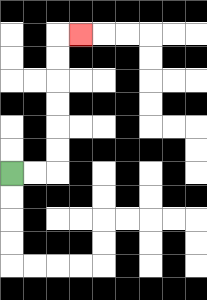{'start': '[0, 7]', 'end': '[3, 1]', 'path_directions': 'R,R,U,U,U,U,U,U,R', 'path_coordinates': '[[0, 7], [1, 7], [2, 7], [2, 6], [2, 5], [2, 4], [2, 3], [2, 2], [2, 1], [3, 1]]'}